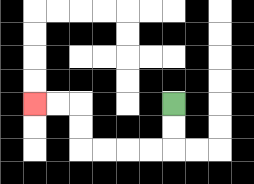{'start': '[7, 4]', 'end': '[1, 4]', 'path_directions': 'D,D,L,L,L,L,U,U,L,L', 'path_coordinates': '[[7, 4], [7, 5], [7, 6], [6, 6], [5, 6], [4, 6], [3, 6], [3, 5], [3, 4], [2, 4], [1, 4]]'}